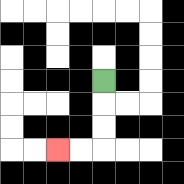{'start': '[4, 3]', 'end': '[2, 6]', 'path_directions': 'D,D,D,L,L', 'path_coordinates': '[[4, 3], [4, 4], [4, 5], [4, 6], [3, 6], [2, 6]]'}